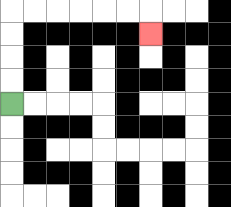{'start': '[0, 4]', 'end': '[6, 1]', 'path_directions': 'U,U,U,U,R,R,R,R,R,R,D', 'path_coordinates': '[[0, 4], [0, 3], [0, 2], [0, 1], [0, 0], [1, 0], [2, 0], [3, 0], [4, 0], [5, 0], [6, 0], [6, 1]]'}